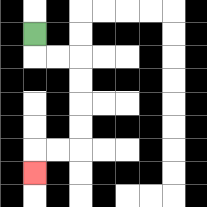{'start': '[1, 1]', 'end': '[1, 7]', 'path_directions': 'D,R,R,D,D,D,D,L,L,D', 'path_coordinates': '[[1, 1], [1, 2], [2, 2], [3, 2], [3, 3], [3, 4], [3, 5], [3, 6], [2, 6], [1, 6], [1, 7]]'}